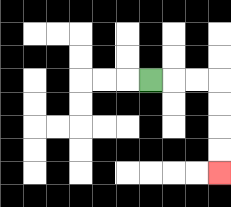{'start': '[6, 3]', 'end': '[9, 7]', 'path_directions': 'R,R,R,D,D,D,D', 'path_coordinates': '[[6, 3], [7, 3], [8, 3], [9, 3], [9, 4], [9, 5], [9, 6], [9, 7]]'}